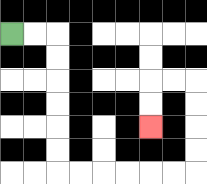{'start': '[0, 1]', 'end': '[6, 5]', 'path_directions': 'R,R,D,D,D,D,D,D,R,R,R,R,R,R,U,U,U,U,L,L,D,D', 'path_coordinates': '[[0, 1], [1, 1], [2, 1], [2, 2], [2, 3], [2, 4], [2, 5], [2, 6], [2, 7], [3, 7], [4, 7], [5, 7], [6, 7], [7, 7], [8, 7], [8, 6], [8, 5], [8, 4], [8, 3], [7, 3], [6, 3], [6, 4], [6, 5]]'}